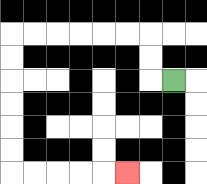{'start': '[7, 3]', 'end': '[5, 7]', 'path_directions': 'L,U,U,L,L,L,L,L,L,D,D,D,D,D,D,R,R,R,R,R', 'path_coordinates': '[[7, 3], [6, 3], [6, 2], [6, 1], [5, 1], [4, 1], [3, 1], [2, 1], [1, 1], [0, 1], [0, 2], [0, 3], [0, 4], [0, 5], [0, 6], [0, 7], [1, 7], [2, 7], [3, 7], [4, 7], [5, 7]]'}